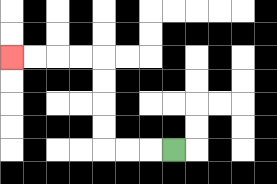{'start': '[7, 6]', 'end': '[0, 2]', 'path_directions': 'L,L,L,U,U,U,U,L,L,L,L', 'path_coordinates': '[[7, 6], [6, 6], [5, 6], [4, 6], [4, 5], [4, 4], [4, 3], [4, 2], [3, 2], [2, 2], [1, 2], [0, 2]]'}